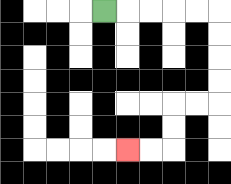{'start': '[4, 0]', 'end': '[5, 6]', 'path_directions': 'R,R,R,R,R,D,D,D,D,L,L,D,D,L,L', 'path_coordinates': '[[4, 0], [5, 0], [6, 0], [7, 0], [8, 0], [9, 0], [9, 1], [9, 2], [9, 3], [9, 4], [8, 4], [7, 4], [7, 5], [7, 6], [6, 6], [5, 6]]'}